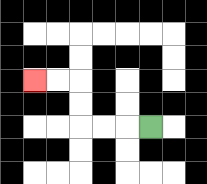{'start': '[6, 5]', 'end': '[1, 3]', 'path_directions': 'L,L,L,U,U,L,L', 'path_coordinates': '[[6, 5], [5, 5], [4, 5], [3, 5], [3, 4], [3, 3], [2, 3], [1, 3]]'}